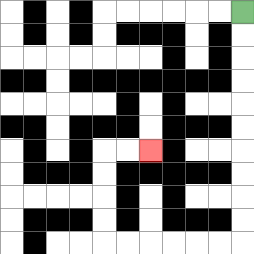{'start': '[10, 0]', 'end': '[6, 6]', 'path_directions': 'D,D,D,D,D,D,D,D,D,D,L,L,L,L,L,L,U,U,U,U,R,R', 'path_coordinates': '[[10, 0], [10, 1], [10, 2], [10, 3], [10, 4], [10, 5], [10, 6], [10, 7], [10, 8], [10, 9], [10, 10], [9, 10], [8, 10], [7, 10], [6, 10], [5, 10], [4, 10], [4, 9], [4, 8], [4, 7], [4, 6], [5, 6], [6, 6]]'}